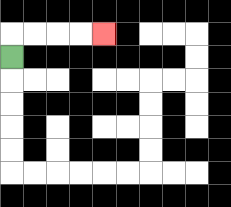{'start': '[0, 2]', 'end': '[4, 1]', 'path_directions': 'U,R,R,R,R', 'path_coordinates': '[[0, 2], [0, 1], [1, 1], [2, 1], [3, 1], [4, 1]]'}